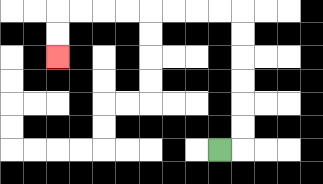{'start': '[9, 6]', 'end': '[2, 2]', 'path_directions': 'R,U,U,U,U,U,U,L,L,L,L,L,L,L,L,D,D', 'path_coordinates': '[[9, 6], [10, 6], [10, 5], [10, 4], [10, 3], [10, 2], [10, 1], [10, 0], [9, 0], [8, 0], [7, 0], [6, 0], [5, 0], [4, 0], [3, 0], [2, 0], [2, 1], [2, 2]]'}